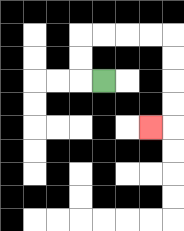{'start': '[4, 3]', 'end': '[6, 5]', 'path_directions': 'L,U,U,R,R,R,R,D,D,D,D,L', 'path_coordinates': '[[4, 3], [3, 3], [3, 2], [3, 1], [4, 1], [5, 1], [6, 1], [7, 1], [7, 2], [7, 3], [7, 4], [7, 5], [6, 5]]'}